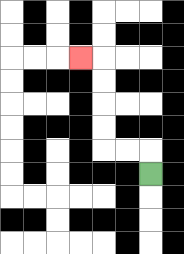{'start': '[6, 7]', 'end': '[3, 2]', 'path_directions': 'U,L,L,U,U,U,U,L', 'path_coordinates': '[[6, 7], [6, 6], [5, 6], [4, 6], [4, 5], [4, 4], [4, 3], [4, 2], [3, 2]]'}